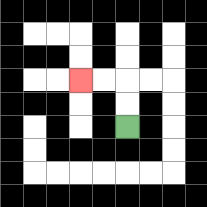{'start': '[5, 5]', 'end': '[3, 3]', 'path_directions': 'U,U,L,L', 'path_coordinates': '[[5, 5], [5, 4], [5, 3], [4, 3], [3, 3]]'}